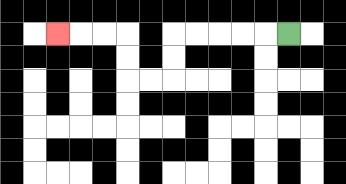{'start': '[12, 1]', 'end': '[2, 1]', 'path_directions': 'L,L,L,L,L,D,D,L,L,U,U,L,L,L', 'path_coordinates': '[[12, 1], [11, 1], [10, 1], [9, 1], [8, 1], [7, 1], [7, 2], [7, 3], [6, 3], [5, 3], [5, 2], [5, 1], [4, 1], [3, 1], [2, 1]]'}